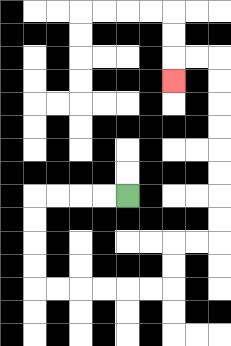{'start': '[5, 8]', 'end': '[7, 3]', 'path_directions': 'L,L,L,L,D,D,D,D,R,R,R,R,R,R,U,U,R,R,U,U,U,U,U,U,U,U,L,L,D', 'path_coordinates': '[[5, 8], [4, 8], [3, 8], [2, 8], [1, 8], [1, 9], [1, 10], [1, 11], [1, 12], [2, 12], [3, 12], [4, 12], [5, 12], [6, 12], [7, 12], [7, 11], [7, 10], [8, 10], [9, 10], [9, 9], [9, 8], [9, 7], [9, 6], [9, 5], [9, 4], [9, 3], [9, 2], [8, 2], [7, 2], [7, 3]]'}